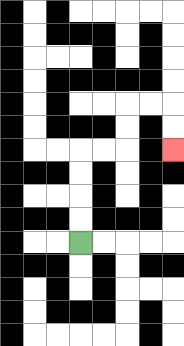{'start': '[3, 10]', 'end': '[7, 6]', 'path_directions': 'U,U,U,U,R,R,U,U,R,R,D,D', 'path_coordinates': '[[3, 10], [3, 9], [3, 8], [3, 7], [3, 6], [4, 6], [5, 6], [5, 5], [5, 4], [6, 4], [7, 4], [7, 5], [7, 6]]'}